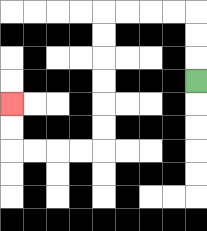{'start': '[8, 3]', 'end': '[0, 4]', 'path_directions': 'U,U,U,L,L,L,L,D,D,D,D,D,D,L,L,L,L,U,U', 'path_coordinates': '[[8, 3], [8, 2], [8, 1], [8, 0], [7, 0], [6, 0], [5, 0], [4, 0], [4, 1], [4, 2], [4, 3], [4, 4], [4, 5], [4, 6], [3, 6], [2, 6], [1, 6], [0, 6], [0, 5], [0, 4]]'}